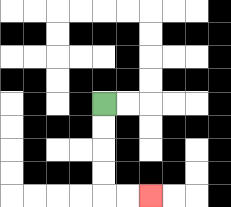{'start': '[4, 4]', 'end': '[6, 8]', 'path_directions': 'D,D,D,D,R,R', 'path_coordinates': '[[4, 4], [4, 5], [4, 6], [4, 7], [4, 8], [5, 8], [6, 8]]'}